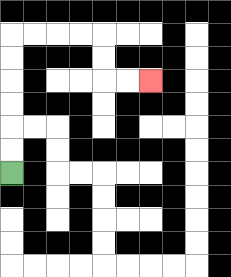{'start': '[0, 7]', 'end': '[6, 3]', 'path_directions': 'U,U,U,U,U,U,R,R,R,R,D,D,R,R', 'path_coordinates': '[[0, 7], [0, 6], [0, 5], [0, 4], [0, 3], [0, 2], [0, 1], [1, 1], [2, 1], [3, 1], [4, 1], [4, 2], [4, 3], [5, 3], [6, 3]]'}